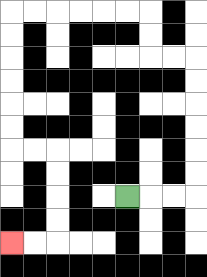{'start': '[5, 8]', 'end': '[0, 10]', 'path_directions': 'R,R,R,U,U,U,U,U,U,L,L,U,U,L,L,L,L,L,L,D,D,D,D,D,D,R,R,D,D,D,D,L,L', 'path_coordinates': '[[5, 8], [6, 8], [7, 8], [8, 8], [8, 7], [8, 6], [8, 5], [8, 4], [8, 3], [8, 2], [7, 2], [6, 2], [6, 1], [6, 0], [5, 0], [4, 0], [3, 0], [2, 0], [1, 0], [0, 0], [0, 1], [0, 2], [0, 3], [0, 4], [0, 5], [0, 6], [1, 6], [2, 6], [2, 7], [2, 8], [2, 9], [2, 10], [1, 10], [0, 10]]'}